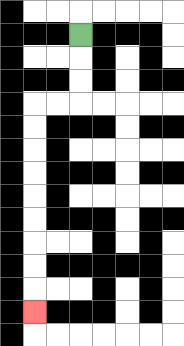{'start': '[3, 1]', 'end': '[1, 13]', 'path_directions': 'D,D,D,L,L,D,D,D,D,D,D,D,D,D', 'path_coordinates': '[[3, 1], [3, 2], [3, 3], [3, 4], [2, 4], [1, 4], [1, 5], [1, 6], [1, 7], [1, 8], [1, 9], [1, 10], [1, 11], [1, 12], [1, 13]]'}